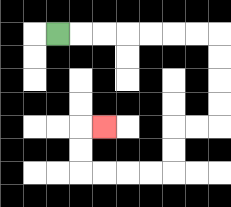{'start': '[2, 1]', 'end': '[4, 5]', 'path_directions': 'R,R,R,R,R,R,R,D,D,D,D,L,L,D,D,L,L,L,L,U,U,R', 'path_coordinates': '[[2, 1], [3, 1], [4, 1], [5, 1], [6, 1], [7, 1], [8, 1], [9, 1], [9, 2], [9, 3], [9, 4], [9, 5], [8, 5], [7, 5], [7, 6], [7, 7], [6, 7], [5, 7], [4, 7], [3, 7], [3, 6], [3, 5], [4, 5]]'}